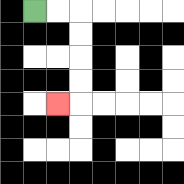{'start': '[1, 0]', 'end': '[2, 4]', 'path_directions': 'R,R,D,D,D,D,L', 'path_coordinates': '[[1, 0], [2, 0], [3, 0], [3, 1], [3, 2], [3, 3], [3, 4], [2, 4]]'}